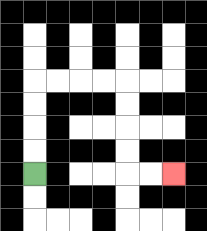{'start': '[1, 7]', 'end': '[7, 7]', 'path_directions': 'U,U,U,U,R,R,R,R,D,D,D,D,R,R', 'path_coordinates': '[[1, 7], [1, 6], [1, 5], [1, 4], [1, 3], [2, 3], [3, 3], [4, 3], [5, 3], [5, 4], [5, 5], [5, 6], [5, 7], [6, 7], [7, 7]]'}